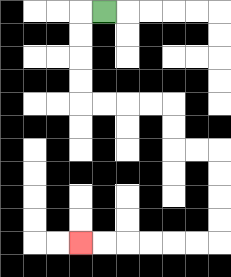{'start': '[4, 0]', 'end': '[3, 10]', 'path_directions': 'L,D,D,D,D,R,R,R,R,D,D,R,R,D,D,D,D,L,L,L,L,L,L', 'path_coordinates': '[[4, 0], [3, 0], [3, 1], [3, 2], [3, 3], [3, 4], [4, 4], [5, 4], [6, 4], [7, 4], [7, 5], [7, 6], [8, 6], [9, 6], [9, 7], [9, 8], [9, 9], [9, 10], [8, 10], [7, 10], [6, 10], [5, 10], [4, 10], [3, 10]]'}